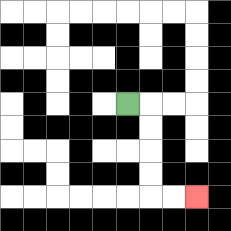{'start': '[5, 4]', 'end': '[8, 8]', 'path_directions': 'R,D,D,D,D,R,R', 'path_coordinates': '[[5, 4], [6, 4], [6, 5], [6, 6], [6, 7], [6, 8], [7, 8], [8, 8]]'}